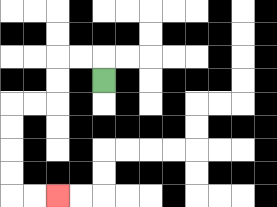{'start': '[4, 3]', 'end': '[2, 8]', 'path_directions': 'U,L,L,D,D,L,L,D,D,D,D,R,R', 'path_coordinates': '[[4, 3], [4, 2], [3, 2], [2, 2], [2, 3], [2, 4], [1, 4], [0, 4], [0, 5], [0, 6], [0, 7], [0, 8], [1, 8], [2, 8]]'}